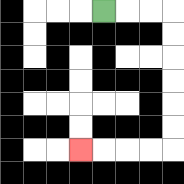{'start': '[4, 0]', 'end': '[3, 6]', 'path_directions': 'R,R,R,D,D,D,D,D,D,L,L,L,L', 'path_coordinates': '[[4, 0], [5, 0], [6, 0], [7, 0], [7, 1], [7, 2], [7, 3], [7, 4], [7, 5], [7, 6], [6, 6], [5, 6], [4, 6], [3, 6]]'}